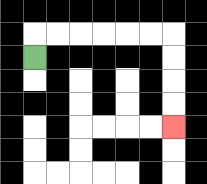{'start': '[1, 2]', 'end': '[7, 5]', 'path_directions': 'U,R,R,R,R,R,R,D,D,D,D', 'path_coordinates': '[[1, 2], [1, 1], [2, 1], [3, 1], [4, 1], [5, 1], [6, 1], [7, 1], [7, 2], [7, 3], [7, 4], [7, 5]]'}